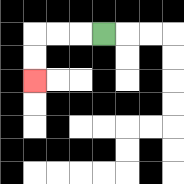{'start': '[4, 1]', 'end': '[1, 3]', 'path_directions': 'L,L,L,D,D', 'path_coordinates': '[[4, 1], [3, 1], [2, 1], [1, 1], [1, 2], [1, 3]]'}